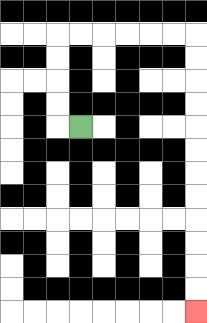{'start': '[3, 5]', 'end': '[8, 13]', 'path_directions': 'L,U,U,U,U,R,R,R,R,R,R,D,D,D,D,D,D,D,D,D,D,D,D', 'path_coordinates': '[[3, 5], [2, 5], [2, 4], [2, 3], [2, 2], [2, 1], [3, 1], [4, 1], [5, 1], [6, 1], [7, 1], [8, 1], [8, 2], [8, 3], [8, 4], [8, 5], [8, 6], [8, 7], [8, 8], [8, 9], [8, 10], [8, 11], [8, 12], [8, 13]]'}